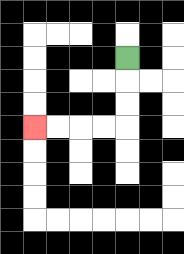{'start': '[5, 2]', 'end': '[1, 5]', 'path_directions': 'D,D,D,L,L,L,L', 'path_coordinates': '[[5, 2], [5, 3], [5, 4], [5, 5], [4, 5], [3, 5], [2, 5], [1, 5]]'}